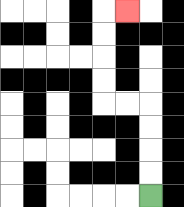{'start': '[6, 8]', 'end': '[5, 0]', 'path_directions': 'U,U,U,U,L,L,U,U,U,U,R', 'path_coordinates': '[[6, 8], [6, 7], [6, 6], [6, 5], [6, 4], [5, 4], [4, 4], [4, 3], [4, 2], [4, 1], [4, 0], [5, 0]]'}